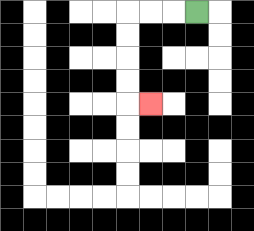{'start': '[8, 0]', 'end': '[6, 4]', 'path_directions': 'L,L,L,D,D,D,D,R', 'path_coordinates': '[[8, 0], [7, 0], [6, 0], [5, 0], [5, 1], [5, 2], [5, 3], [5, 4], [6, 4]]'}